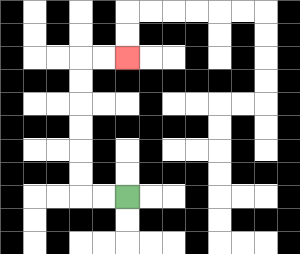{'start': '[5, 8]', 'end': '[5, 2]', 'path_directions': 'L,L,U,U,U,U,U,U,R,R', 'path_coordinates': '[[5, 8], [4, 8], [3, 8], [3, 7], [3, 6], [3, 5], [3, 4], [3, 3], [3, 2], [4, 2], [5, 2]]'}